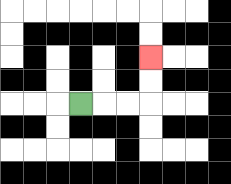{'start': '[3, 4]', 'end': '[6, 2]', 'path_directions': 'R,R,R,U,U', 'path_coordinates': '[[3, 4], [4, 4], [5, 4], [6, 4], [6, 3], [6, 2]]'}